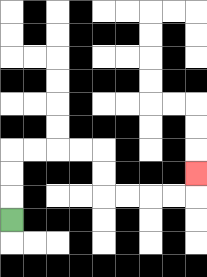{'start': '[0, 9]', 'end': '[8, 7]', 'path_directions': 'U,U,U,R,R,R,R,D,D,R,R,R,R,U', 'path_coordinates': '[[0, 9], [0, 8], [0, 7], [0, 6], [1, 6], [2, 6], [3, 6], [4, 6], [4, 7], [4, 8], [5, 8], [6, 8], [7, 8], [8, 8], [8, 7]]'}